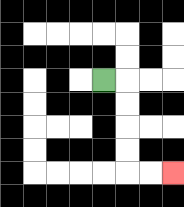{'start': '[4, 3]', 'end': '[7, 7]', 'path_directions': 'R,D,D,D,D,R,R', 'path_coordinates': '[[4, 3], [5, 3], [5, 4], [5, 5], [5, 6], [5, 7], [6, 7], [7, 7]]'}